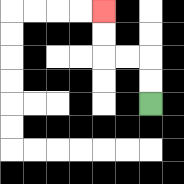{'start': '[6, 4]', 'end': '[4, 0]', 'path_directions': 'U,U,L,L,U,U', 'path_coordinates': '[[6, 4], [6, 3], [6, 2], [5, 2], [4, 2], [4, 1], [4, 0]]'}